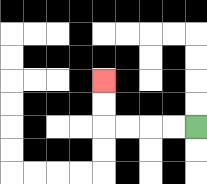{'start': '[8, 5]', 'end': '[4, 3]', 'path_directions': 'L,L,L,L,U,U', 'path_coordinates': '[[8, 5], [7, 5], [6, 5], [5, 5], [4, 5], [4, 4], [4, 3]]'}